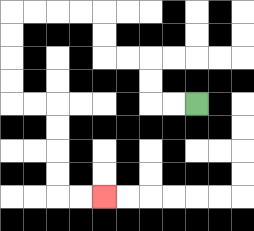{'start': '[8, 4]', 'end': '[4, 8]', 'path_directions': 'L,L,U,U,L,L,U,U,L,L,L,L,D,D,D,D,R,R,D,D,D,D,R,R', 'path_coordinates': '[[8, 4], [7, 4], [6, 4], [6, 3], [6, 2], [5, 2], [4, 2], [4, 1], [4, 0], [3, 0], [2, 0], [1, 0], [0, 0], [0, 1], [0, 2], [0, 3], [0, 4], [1, 4], [2, 4], [2, 5], [2, 6], [2, 7], [2, 8], [3, 8], [4, 8]]'}